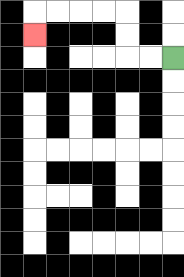{'start': '[7, 2]', 'end': '[1, 1]', 'path_directions': 'L,L,U,U,L,L,L,L,D', 'path_coordinates': '[[7, 2], [6, 2], [5, 2], [5, 1], [5, 0], [4, 0], [3, 0], [2, 0], [1, 0], [1, 1]]'}